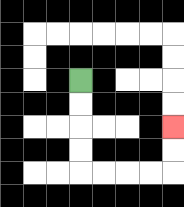{'start': '[3, 3]', 'end': '[7, 5]', 'path_directions': 'D,D,D,D,R,R,R,R,U,U', 'path_coordinates': '[[3, 3], [3, 4], [3, 5], [3, 6], [3, 7], [4, 7], [5, 7], [6, 7], [7, 7], [7, 6], [7, 5]]'}